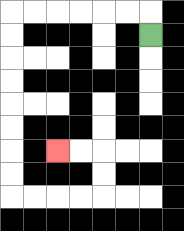{'start': '[6, 1]', 'end': '[2, 6]', 'path_directions': 'U,L,L,L,L,L,L,D,D,D,D,D,D,D,D,R,R,R,R,U,U,L,L', 'path_coordinates': '[[6, 1], [6, 0], [5, 0], [4, 0], [3, 0], [2, 0], [1, 0], [0, 0], [0, 1], [0, 2], [0, 3], [0, 4], [0, 5], [0, 6], [0, 7], [0, 8], [1, 8], [2, 8], [3, 8], [4, 8], [4, 7], [4, 6], [3, 6], [2, 6]]'}